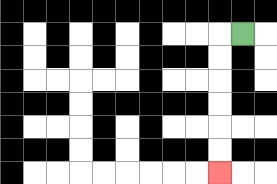{'start': '[10, 1]', 'end': '[9, 7]', 'path_directions': 'L,D,D,D,D,D,D', 'path_coordinates': '[[10, 1], [9, 1], [9, 2], [9, 3], [9, 4], [9, 5], [9, 6], [9, 7]]'}